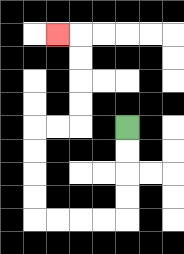{'start': '[5, 5]', 'end': '[2, 1]', 'path_directions': 'D,D,D,D,L,L,L,L,U,U,U,U,R,R,U,U,U,U,L', 'path_coordinates': '[[5, 5], [5, 6], [5, 7], [5, 8], [5, 9], [4, 9], [3, 9], [2, 9], [1, 9], [1, 8], [1, 7], [1, 6], [1, 5], [2, 5], [3, 5], [3, 4], [3, 3], [3, 2], [3, 1], [2, 1]]'}